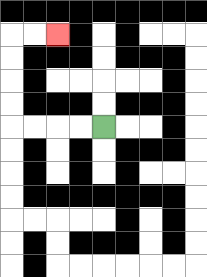{'start': '[4, 5]', 'end': '[2, 1]', 'path_directions': 'L,L,L,L,U,U,U,U,R,R', 'path_coordinates': '[[4, 5], [3, 5], [2, 5], [1, 5], [0, 5], [0, 4], [0, 3], [0, 2], [0, 1], [1, 1], [2, 1]]'}